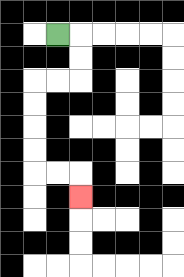{'start': '[2, 1]', 'end': '[3, 8]', 'path_directions': 'R,D,D,L,L,D,D,D,D,R,R,D', 'path_coordinates': '[[2, 1], [3, 1], [3, 2], [3, 3], [2, 3], [1, 3], [1, 4], [1, 5], [1, 6], [1, 7], [2, 7], [3, 7], [3, 8]]'}